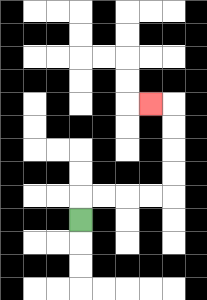{'start': '[3, 9]', 'end': '[6, 4]', 'path_directions': 'U,R,R,R,R,U,U,U,U,L', 'path_coordinates': '[[3, 9], [3, 8], [4, 8], [5, 8], [6, 8], [7, 8], [7, 7], [7, 6], [7, 5], [7, 4], [6, 4]]'}